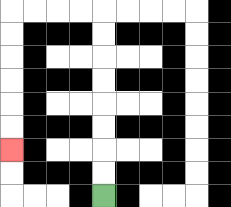{'start': '[4, 8]', 'end': '[0, 6]', 'path_directions': 'U,U,U,U,U,U,U,U,L,L,L,L,D,D,D,D,D,D', 'path_coordinates': '[[4, 8], [4, 7], [4, 6], [4, 5], [4, 4], [4, 3], [4, 2], [4, 1], [4, 0], [3, 0], [2, 0], [1, 0], [0, 0], [0, 1], [0, 2], [0, 3], [0, 4], [0, 5], [0, 6]]'}